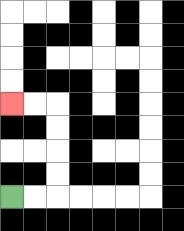{'start': '[0, 8]', 'end': '[0, 4]', 'path_directions': 'R,R,U,U,U,U,L,L', 'path_coordinates': '[[0, 8], [1, 8], [2, 8], [2, 7], [2, 6], [2, 5], [2, 4], [1, 4], [0, 4]]'}